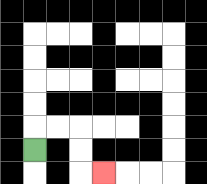{'start': '[1, 6]', 'end': '[4, 7]', 'path_directions': 'U,R,R,D,D,R', 'path_coordinates': '[[1, 6], [1, 5], [2, 5], [3, 5], [3, 6], [3, 7], [4, 7]]'}